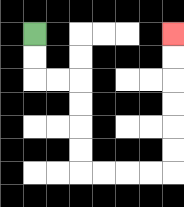{'start': '[1, 1]', 'end': '[7, 1]', 'path_directions': 'D,D,R,R,D,D,D,D,R,R,R,R,U,U,U,U,U,U', 'path_coordinates': '[[1, 1], [1, 2], [1, 3], [2, 3], [3, 3], [3, 4], [3, 5], [3, 6], [3, 7], [4, 7], [5, 7], [6, 7], [7, 7], [7, 6], [7, 5], [7, 4], [7, 3], [7, 2], [7, 1]]'}